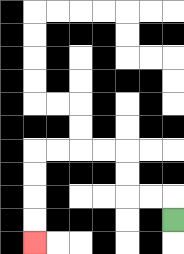{'start': '[7, 9]', 'end': '[1, 10]', 'path_directions': 'U,L,L,U,U,L,L,L,L,D,D,D,D', 'path_coordinates': '[[7, 9], [7, 8], [6, 8], [5, 8], [5, 7], [5, 6], [4, 6], [3, 6], [2, 6], [1, 6], [1, 7], [1, 8], [1, 9], [1, 10]]'}